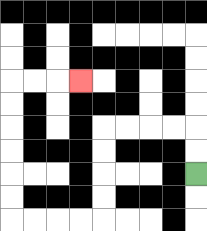{'start': '[8, 7]', 'end': '[3, 3]', 'path_directions': 'U,U,L,L,L,L,D,D,D,D,L,L,L,L,U,U,U,U,U,U,R,R,R', 'path_coordinates': '[[8, 7], [8, 6], [8, 5], [7, 5], [6, 5], [5, 5], [4, 5], [4, 6], [4, 7], [4, 8], [4, 9], [3, 9], [2, 9], [1, 9], [0, 9], [0, 8], [0, 7], [0, 6], [0, 5], [0, 4], [0, 3], [1, 3], [2, 3], [3, 3]]'}